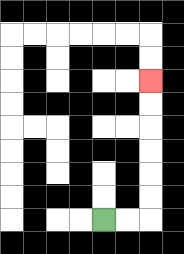{'start': '[4, 9]', 'end': '[6, 3]', 'path_directions': 'R,R,U,U,U,U,U,U', 'path_coordinates': '[[4, 9], [5, 9], [6, 9], [6, 8], [6, 7], [6, 6], [6, 5], [6, 4], [6, 3]]'}